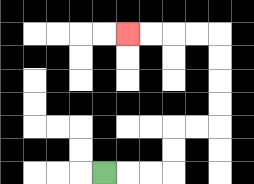{'start': '[4, 7]', 'end': '[5, 1]', 'path_directions': 'R,R,R,U,U,R,R,U,U,U,U,L,L,L,L', 'path_coordinates': '[[4, 7], [5, 7], [6, 7], [7, 7], [7, 6], [7, 5], [8, 5], [9, 5], [9, 4], [9, 3], [9, 2], [9, 1], [8, 1], [7, 1], [6, 1], [5, 1]]'}